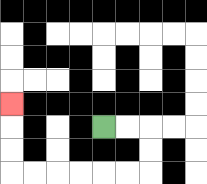{'start': '[4, 5]', 'end': '[0, 4]', 'path_directions': 'R,R,D,D,L,L,L,L,L,L,U,U,U', 'path_coordinates': '[[4, 5], [5, 5], [6, 5], [6, 6], [6, 7], [5, 7], [4, 7], [3, 7], [2, 7], [1, 7], [0, 7], [0, 6], [0, 5], [0, 4]]'}